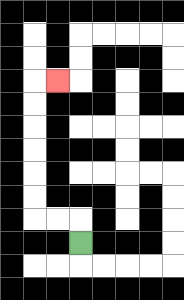{'start': '[3, 10]', 'end': '[2, 3]', 'path_directions': 'U,L,L,U,U,U,U,U,U,R', 'path_coordinates': '[[3, 10], [3, 9], [2, 9], [1, 9], [1, 8], [1, 7], [1, 6], [1, 5], [1, 4], [1, 3], [2, 3]]'}